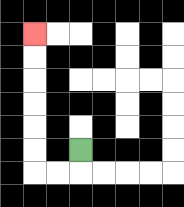{'start': '[3, 6]', 'end': '[1, 1]', 'path_directions': 'D,L,L,U,U,U,U,U,U', 'path_coordinates': '[[3, 6], [3, 7], [2, 7], [1, 7], [1, 6], [1, 5], [1, 4], [1, 3], [1, 2], [1, 1]]'}